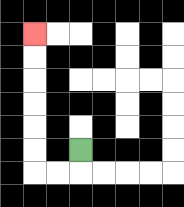{'start': '[3, 6]', 'end': '[1, 1]', 'path_directions': 'D,L,L,U,U,U,U,U,U', 'path_coordinates': '[[3, 6], [3, 7], [2, 7], [1, 7], [1, 6], [1, 5], [1, 4], [1, 3], [1, 2], [1, 1]]'}